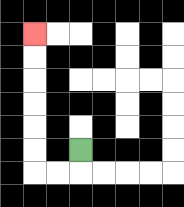{'start': '[3, 6]', 'end': '[1, 1]', 'path_directions': 'D,L,L,U,U,U,U,U,U', 'path_coordinates': '[[3, 6], [3, 7], [2, 7], [1, 7], [1, 6], [1, 5], [1, 4], [1, 3], [1, 2], [1, 1]]'}